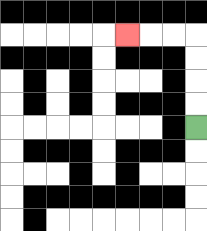{'start': '[8, 5]', 'end': '[5, 1]', 'path_directions': 'U,U,U,U,L,L,L', 'path_coordinates': '[[8, 5], [8, 4], [8, 3], [8, 2], [8, 1], [7, 1], [6, 1], [5, 1]]'}